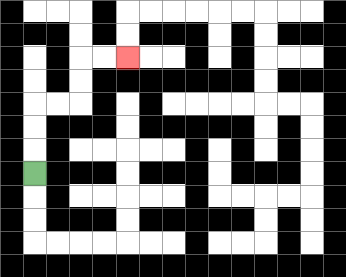{'start': '[1, 7]', 'end': '[5, 2]', 'path_directions': 'U,U,U,R,R,U,U,R,R', 'path_coordinates': '[[1, 7], [1, 6], [1, 5], [1, 4], [2, 4], [3, 4], [3, 3], [3, 2], [4, 2], [5, 2]]'}